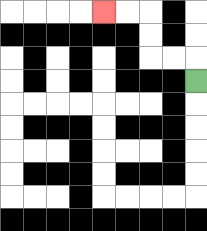{'start': '[8, 3]', 'end': '[4, 0]', 'path_directions': 'U,L,L,U,U,L,L', 'path_coordinates': '[[8, 3], [8, 2], [7, 2], [6, 2], [6, 1], [6, 0], [5, 0], [4, 0]]'}